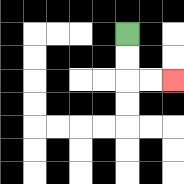{'start': '[5, 1]', 'end': '[7, 3]', 'path_directions': 'D,D,R,R', 'path_coordinates': '[[5, 1], [5, 2], [5, 3], [6, 3], [7, 3]]'}